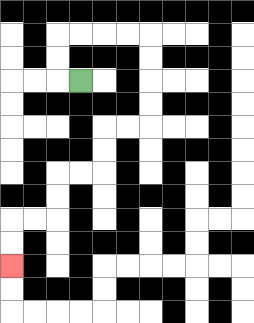{'start': '[3, 3]', 'end': '[0, 11]', 'path_directions': 'L,U,U,R,R,R,R,D,D,D,D,L,L,D,D,L,L,D,D,L,L,D,D', 'path_coordinates': '[[3, 3], [2, 3], [2, 2], [2, 1], [3, 1], [4, 1], [5, 1], [6, 1], [6, 2], [6, 3], [6, 4], [6, 5], [5, 5], [4, 5], [4, 6], [4, 7], [3, 7], [2, 7], [2, 8], [2, 9], [1, 9], [0, 9], [0, 10], [0, 11]]'}